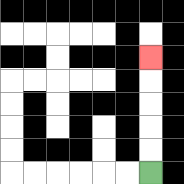{'start': '[6, 7]', 'end': '[6, 2]', 'path_directions': 'U,U,U,U,U', 'path_coordinates': '[[6, 7], [6, 6], [6, 5], [6, 4], [6, 3], [6, 2]]'}